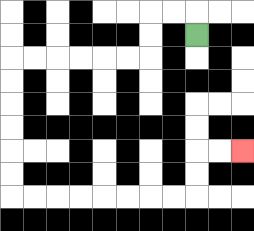{'start': '[8, 1]', 'end': '[10, 6]', 'path_directions': 'U,L,L,D,D,L,L,L,L,L,L,D,D,D,D,D,D,R,R,R,R,R,R,R,R,U,U,R,R', 'path_coordinates': '[[8, 1], [8, 0], [7, 0], [6, 0], [6, 1], [6, 2], [5, 2], [4, 2], [3, 2], [2, 2], [1, 2], [0, 2], [0, 3], [0, 4], [0, 5], [0, 6], [0, 7], [0, 8], [1, 8], [2, 8], [3, 8], [4, 8], [5, 8], [6, 8], [7, 8], [8, 8], [8, 7], [8, 6], [9, 6], [10, 6]]'}